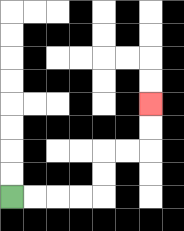{'start': '[0, 8]', 'end': '[6, 4]', 'path_directions': 'R,R,R,R,U,U,R,R,U,U', 'path_coordinates': '[[0, 8], [1, 8], [2, 8], [3, 8], [4, 8], [4, 7], [4, 6], [5, 6], [6, 6], [6, 5], [6, 4]]'}